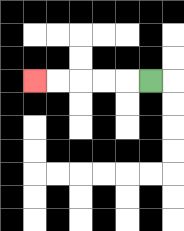{'start': '[6, 3]', 'end': '[1, 3]', 'path_directions': 'L,L,L,L,L', 'path_coordinates': '[[6, 3], [5, 3], [4, 3], [3, 3], [2, 3], [1, 3]]'}